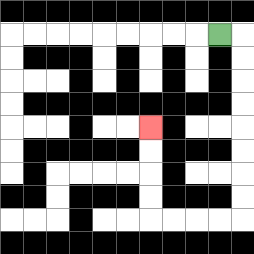{'start': '[9, 1]', 'end': '[6, 5]', 'path_directions': 'R,D,D,D,D,D,D,D,D,L,L,L,L,U,U,U,U', 'path_coordinates': '[[9, 1], [10, 1], [10, 2], [10, 3], [10, 4], [10, 5], [10, 6], [10, 7], [10, 8], [10, 9], [9, 9], [8, 9], [7, 9], [6, 9], [6, 8], [6, 7], [6, 6], [6, 5]]'}